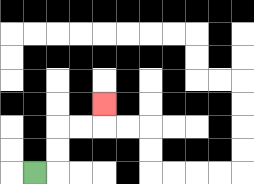{'start': '[1, 7]', 'end': '[4, 4]', 'path_directions': 'R,U,U,R,R,U', 'path_coordinates': '[[1, 7], [2, 7], [2, 6], [2, 5], [3, 5], [4, 5], [4, 4]]'}